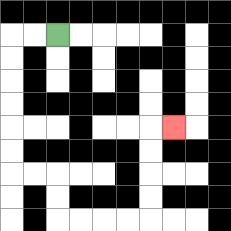{'start': '[2, 1]', 'end': '[7, 5]', 'path_directions': 'L,L,D,D,D,D,D,D,R,R,D,D,R,R,R,R,U,U,U,U,R', 'path_coordinates': '[[2, 1], [1, 1], [0, 1], [0, 2], [0, 3], [0, 4], [0, 5], [0, 6], [0, 7], [1, 7], [2, 7], [2, 8], [2, 9], [3, 9], [4, 9], [5, 9], [6, 9], [6, 8], [6, 7], [6, 6], [6, 5], [7, 5]]'}